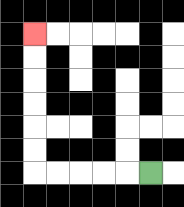{'start': '[6, 7]', 'end': '[1, 1]', 'path_directions': 'L,L,L,L,L,U,U,U,U,U,U', 'path_coordinates': '[[6, 7], [5, 7], [4, 7], [3, 7], [2, 7], [1, 7], [1, 6], [1, 5], [1, 4], [1, 3], [1, 2], [1, 1]]'}